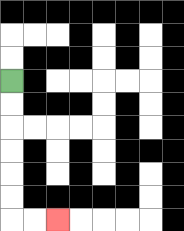{'start': '[0, 3]', 'end': '[2, 9]', 'path_directions': 'D,D,D,D,D,D,R,R', 'path_coordinates': '[[0, 3], [0, 4], [0, 5], [0, 6], [0, 7], [0, 8], [0, 9], [1, 9], [2, 9]]'}